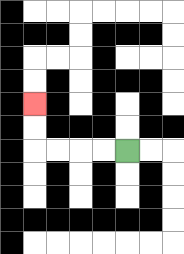{'start': '[5, 6]', 'end': '[1, 4]', 'path_directions': 'L,L,L,L,U,U', 'path_coordinates': '[[5, 6], [4, 6], [3, 6], [2, 6], [1, 6], [1, 5], [1, 4]]'}